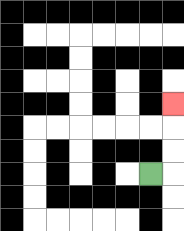{'start': '[6, 7]', 'end': '[7, 4]', 'path_directions': 'R,U,U,U', 'path_coordinates': '[[6, 7], [7, 7], [7, 6], [7, 5], [7, 4]]'}